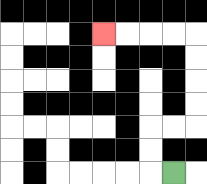{'start': '[7, 7]', 'end': '[4, 1]', 'path_directions': 'L,U,U,R,R,U,U,U,U,L,L,L,L', 'path_coordinates': '[[7, 7], [6, 7], [6, 6], [6, 5], [7, 5], [8, 5], [8, 4], [8, 3], [8, 2], [8, 1], [7, 1], [6, 1], [5, 1], [4, 1]]'}